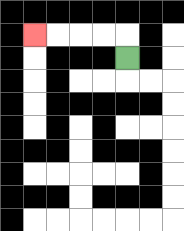{'start': '[5, 2]', 'end': '[1, 1]', 'path_directions': 'U,L,L,L,L', 'path_coordinates': '[[5, 2], [5, 1], [4, 1], [3, 1], [2, 1], [1, 1]]'}